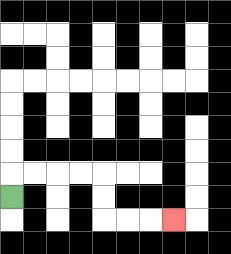{'start': '[0, 8]', 'end': '[7, 9]', 'path_directions': 'U,R,R,R,R,D,D,R,R,R', 'path_coordinates': '[[0, 8], [0, 7], [1, 7], [2, 7], [3, 7], [4, 7], [4, 8], [4, 9], [5, 9], [6, 9], [7, 9]]'}